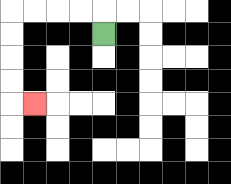{'start': '[4, 1]', 'end': '[1, 4]', 'path_directions': 'U,L,L,L,L,D,D,D,D,R', 'path_coordinates': '[[4, 1], [4, 0], [3, 0], [2, 0], [1, 0], [0, 0], [0, 1], [0, 2], [0, 3], [0, 4], [1, 4]]'}